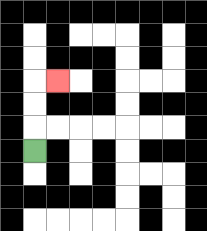{'start': '[1, 6]', 'end': '[2, 3]', 'path_directions': 'U,U,U,R', 'path_coordinates': '[[1, 6], [1, 5], [1, 4], [1, 3], [2, 3]]'}